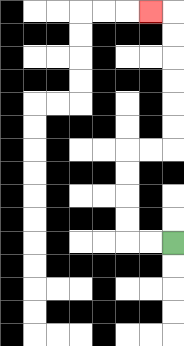{'start': '[7, 10]', 'end': '[6, 0]', 'path_directions': 'L,L,U,U,U,U,R,R,U,U,U,U,U,U,L', 'path_coordinates': '[[7, 10], [6, 10], [5, 10], [5, 9], [5, 8], [5, 7], [5, 6], [6, 6], [7, 6], [7, 5], [7, 4], [7, 3], [7, 2], [7, 1], [7, 0], [6, 0]]'}